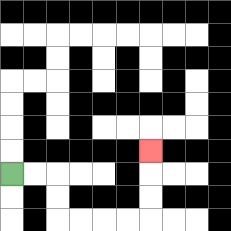{'start': '[0, 7]', 'end': '[6, 6]', 'path_directions': 'R,R,D,D,R,R,R,R,U,U,U', 'path_coordinates': '[[0, 7], [1, 7], [2, 7], [2, 8], [2, 9], [3, 9], [4, 9], [5, 9], [6, 9], [6, 8], [6, 7], [6, 6]]'}